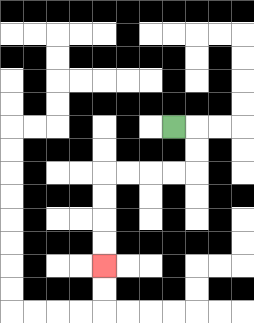{'start': '[7, 5]', 'end': '[4, 11]', 'path_directions': 'R,D,D,L,L,L,L,D,D,D,D', 'path_coordinates': '[[7, 5], [8, 5], [8, 6], [8, 7], [7, 7], [6, 7], [5, 7], [4, 7], [4, 8], [4, 9], [4, 10], [4, 11]]'}